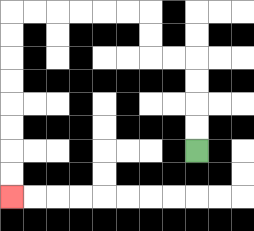{'start': '[8, 6]', 'end': '[0, 8]', 'path_directions': 'U,U,U,U,L,L,U,U,L,L,L,L,L,L,D,D,D,D,D,D,D,D', 'path_coordinates': '[[8, 6], [8, 5], [8, 4], [8, 3], [8, 2], [7, 2], [6, 2], [6, 1], [6, 0], [5, 0], [4, 0], [3, 0], [2, 0], [1, 0], [0, 0], [0, 1], [0, 2], [0, 3], [0, 4], [0, 5], [0, 6], [0, 7], [0, 8]]'}